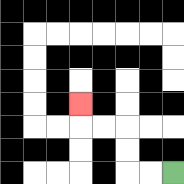{'start': '[7, 7]', 'end': '[3, 4]', 'path_directions': 'L,L,U,U,L,L,U', 'path_coordinates': '[[7, 7], [6, 7], [5, 7], [5, 6], [5, 5], [4, 5], [3, 5], [3, 4]]'}